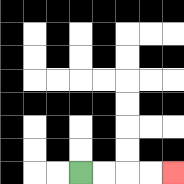{'start': '[3, 7]', 'end': '[7, 7]', 'path_directions': 'R,R,R,R', 'path_coordinates': '[[3, 7], [4, 7], [5, 7], [6, 7], [7, 7]]'}